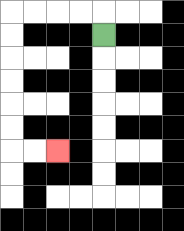{'start': '[4, 1]', 'end': '[2, 6]', 'path_directions': 'U,L,L,L,L,D,D,D,D,D,D,R,R', 'path_coordinates': '[[4, 1], [4, 0], [3, 0], [2, 0], [1, 0], [0, 0], [0, 1], [0, 2], [0, 3], [0, 4], [0, 5], [0, 6], [1, 6], [2, 6]]'}